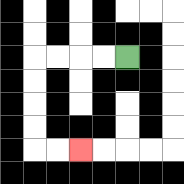{'start': '[5, 2]', 'end': '[3, 6]', 'path_directions': 'L,L,L,L,D,D,D,D,R,R', 'path_coordinates': '[[5, 2], [4, 2], [3, 2], [2, 2], [1, 2], [1, 3], [1, 4], [1, 5], [1, 6], [2, 6], [3, 6]]'}